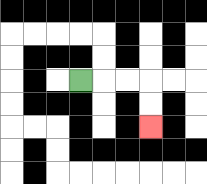{'start': '[3, 3]', 'end': '[6, 5]', 'path_directions': 'R,R,R,D,D', 'path_coordinates': '[[3, 3], [4, 3], [5, 3], [6, 3], [6, 4], [6, 5]]'}